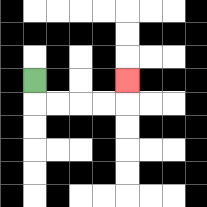{'start': '[1, 3]', 'end': '[5, 3]', 'path_directions': 'D,R,R,R,R,U', 'path_coordinates': '[[1, 3], [1, 4], [2, 4], [3, 4], [4, 4], [5, 4], [5, 3]]'}